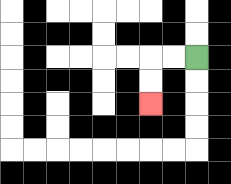{'start': '[8, 2]', 'end': '[6, 4]', 'path_directions': 'L,L,D,D', 'path_coordinates': '[[8, 2], [7, 2], [6, 2], [6, 3], [6, 4]]'}